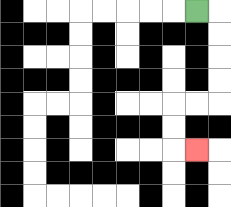{'start': '[8, 0]', 'end': '[8, 6]', 'path_directions': 'R,D,D,D,D,L,L,D,D,R', 'path_coordinates': '[[8, 0], [9, 0], [9, 1], [9, 2], [9, 3], [9, 4], [8, 4], [7, 4], [7, 5], [7, 6], [8, 6]]'}